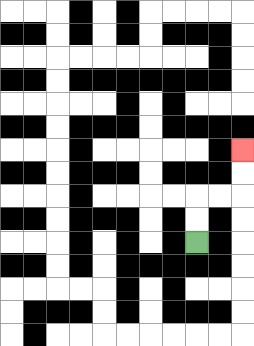{'start': '[8, 10]', 'end': '[10, 6]', 'path_directions': 'U,U,R,R,U,U', 'path_coordinates': '[[8, 10], [8, 9], [8, 8], [9, 8], [10, 8], [10, 7], [10, 6]]'}